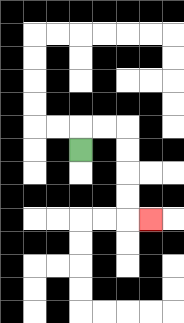{'start': '[3, 6]', 'end': '[6, 9]', 'path_directions': 'U,R,R,D,D,D,D,R', 'path_coordinates': '[[3, 6], [3, 5], [4, 5], [5, 5], [5, 6], [5, 7], [5, 8], [5, 9], [6, 9]]'}